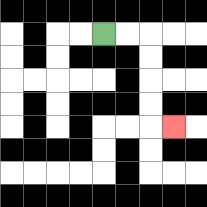{'start': '[4, 1]', 'end': '[7, 5]', 'path_directions': 'R,R,D,D,D,D,R', 'path_coordinates': '[[4, 1], [5, 1], [6, 1], [6, 2], [6, 3], [6, 4], [6, 5], [7, 5]]'}